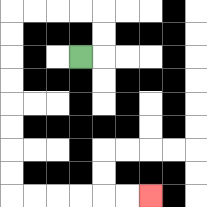{'start': '[3, 2]', 'end': '[6, 8]', 'path_directions': 'R,U,U,L,L,L,L,D,D,D,D,D,D,D,D,R,R,R,R,R,R', 'path_coordinates': '[[3, 2], [4, 2], [4, 1], [4, 0], [3, 0], [2, 0], [1, 0], [0, 0], [0, 1], [0, 2], [0, 3], [0, 4], [0, 5], [0, 6], [0, 7], [0, 8], [1, 8], [2, 8], [3, 8], [4, 8], [5, 8], [6, 8]]'}